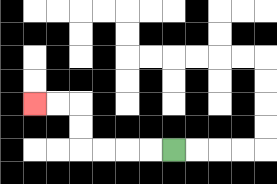{'start': '[7, 6]', 'end': '[1, 4]', 'path_directions': 'L,L,L,L,U,U,L,L', 'path_coordinates': '[[7, 6], [6, 6], [5, 6], [4, 6], [3, 6], [3, 5], [3, 4], [2, 4], [1, 4]]'}